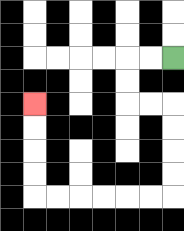{'start': '[7, 2]', 'end': '[1, 4]', 'path_directions': 'L,L,D,D,R,R,D,D,D,D,L,L,L,L,L,L,U,U,U,U', 'path_coordinates': '[[7, 2], [6, 2], [5, 2], [5, 3], [5, 4], [6, 4], [7, 4], [7, 5], [7, 6], [7, 7], [7, 8], [6, 8], [5, 8], [4, 8], [3, 8], [2, 8], [1, 8], [1, 7], [1, 6], [1, 5], [1, 4]]'}